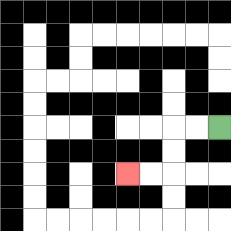{'start': '[9, 5]', 'end': '[5, 7]', 'path_directions': 'L,L,D,D,L,L', 'path_coordinates': '[[9, 5], [8, 5], [7, 5], [7, 6], [7, 7], [6, 7], [5, 7]]'}